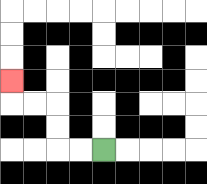{'start': '[4, 6]', 'end': '[0, 3]', 'path_directions': 'L,L,U,U,L,L,U', 'path_coordinates': '[[4, 6], [3, 6], [2, 6], [2, 5], [2, 4], [1, 4], [0, 4], [0, 3]]'}